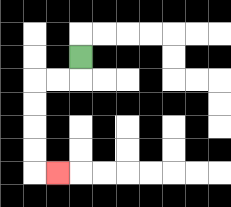{'start': '[3, 2]', 'end': '[2, 7]', 'path_directions': 'D,L,L,D,D,D,D,R', 'path_coordinates': '[[3, 2], [3, 3], [2, 3], [1, 3], [1, 4], [1, 5], [1, 6], [1, 7], [2, 7]]'}